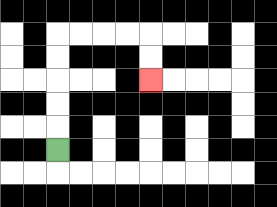{'start': '[2, 6]', 'end': '[6, 3]', 'path_directions': 'U,U,U,U,U,R,R,R,R,D,D', 'path_coordinates': '[[2, 6], [2, 5], [2, 4], [2, 3], [2, 2], [2, 1], [3, 1], [4, 1], [5, 1], [6, 1], [6, 2], [6, 3]]'}